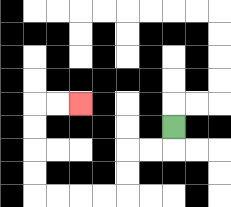{'start': '[7, 5]', 'end': '[3, 4]', 'path_directions': 'D,L,L,D,D,L,L,L,L,U,U,U,U,R,R', 'path_coordinates': '[[7, 5], [7, 6], [6, 6], [5, 6], [5, 7], [5, 8], [4, 8], [3, 8], [2, 8], [1, 8], [1, 7], [1, 6], [1, 5], [1, 4], [2, 4], [3, 4]]'}